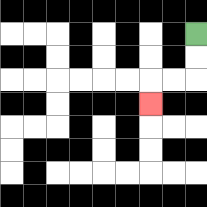{'start': '[8, 1]', 'end': '[6, 4]', 'path_directions': 'D,D,L,L,D', 'path_coordinates': '[[8, 1], [8, 2], [8, 3], [7, 3], [6, 3], [6, 4]]'}